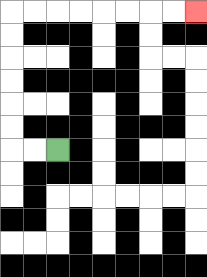{'start': '[2, 6]', 'end': '[8, 0]', 'path_directions': 'L,L,U,U,U,U,U,U,R,R,R,R,R,R,R,R', 'path_coordinates': '[[2, 6], [1, 6], [0, 6], [0, 5], [0, 4], [0, 3], [0, 2], [0, 1], [0, 0], [1, 0], [2, 0], [3, 0], [4, 0], [5, 0], [6, 0], [7, 0], [8, 0]]'}